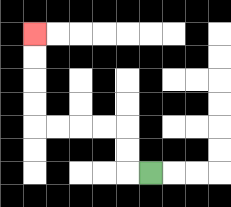{'start': '[6, 7]', 'end': '[1, 1]', 'path_directions': 'L,U,U,L,L,L,L,U,U,U,U', 'path_coordinates': '[[6, 7], [5, 7], [5, 6], [5, 5], [4, 5], [3, 5], [2, 5], [1, 5], [1, 4], [1, 3], [1, 2], [1, 1]]'}